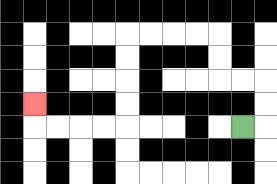{'start': '[10, 5]', 'end': '[1, 4]', 'path_directions': 'R,U,U,L,L,U,U,L,L,L,L,D,D,D,D,L,L,L,L,U', 'path_coordinates': '[[10, 5], [11, 5], [11, 4], [11, 3], [10, 3], [9, 3], [9, 2], [9, 1], [8, 1], [7, 1], [6, 1], [5, 1], [5, 2], [5, 3], [5, 4], [5, 5], [4, 5], [3, 5], [2, 5], [1, 5], [1, 4]]'}